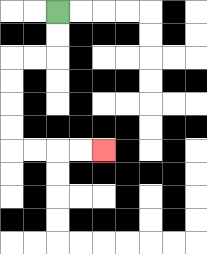{'start': '[2, 0]', 'end': '[4, 6]', 'path_directions': 'D,D,L,L,D,D,D,D,R,R,R,R', 'path_coordinates': '[[2, 0], [2, 1], [2, 2], [1, 2], [0, 2], [0, 3], [0, 4], [0, 5], [0, 6], [1, 6], [2, 6], [3, 6], [4, 6]]'}